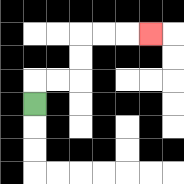{'start': '[1, 4]', 'end': '[6, 1]', 'path_directions': 'U,R,R,U,U,R,R,R', 'path_coordinates': '[[1, 4], [1, 3], [2, 3], [3, 3], [3, 2], [3, 1], [4, 1], [5, 1], [6, 1]]'}